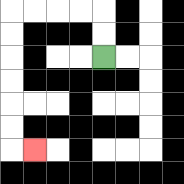{'start': '[4, 2]', 'end': '[1, 6]', 'path_directions': 'U,U,L,L,L,L,D,D,D,D,D,D,R', 'path_coordinates': '[[4, 2], [4, 1], [4, 0], [3, 0], [2, 0], [1, 0], [0, 0], [0, 1], [0, 2], [0, 3], [0, 4], [0, 5], [0, 6], [1, 6]]'}